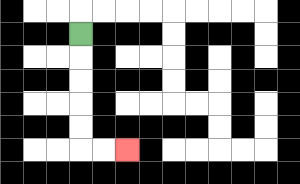{'start': '[3, 1]', 'end': '[5, 6]', 'path_directions': 'D,D,D,D,D,R,R', 'path_coordinates': '[[3, 1], [3, 2], [3, 3], [3, 4], [3, 5], [3, 6], [4, 6], [5, 6]]'}